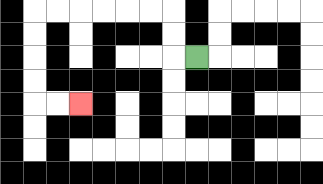{'start': '[8, 2]', 'end': '[3, 4]', 'path_directions': 'L,U,U,L,L,L,L,L,L,D,D,D,D,R,R', 'path_coordinates': '[[8, 2], [7, 2], [7, 1], [7, 0], [6, 0], [5, 0], [4, 0], [3, 0], [2, 0], [1, 0], [1, 1], [1, 2], [1, 3], [1, 4], [2, 4], [3, 4]]'}